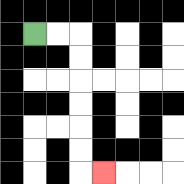{'start': '[1, 1]', 'end': '[4, 7]', 'path_directions': 'R,R,D,D,D,D,D,D,R', 'path_coordinates': '[[1, 1], [2, 1], [3, 1], [3, 2], [3, 3], [3, 4], [3, 5], [3, 6], [3, 7], [4, 7]]'}